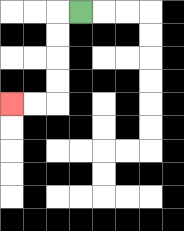{'start': '[3, 0]', 'end': '[0, 4]', 'path_directions': 'L,D,D,D,D,L,L', 'path_coordinates': '[[3, 0], [2, 0], [2, 1], [2, 2], [2, 3], [2, 4], [1, 4], [0, 4]]'}